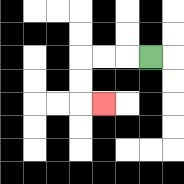{'start': '[6, 2]', 'end': '[4, 4]', 'path_directions': 'L,L,L,D,D,R', 'path_coordinates': '[[6, 2], [5, 2], [4, 2], [3, 2], [3, 3], [3, 4], [4, 4]]'}